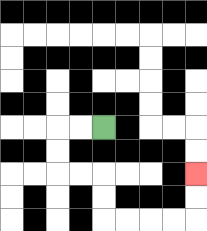{'start': '[4, 5]', 'end': '[8, 7]', 'path_directions': 'L,L,D,D,R,R,D,D,R,R,R,R,U,U', 'path_coordinates': '[[4, 5], [3, 5], [2, 5], [2, 6], [2, 7], [3, 7], [4, 7], [4, 8], [4, 9], [5, 9], [6, 9], [7, 9], [8, 9], [8, 8], [8, 7]]'}